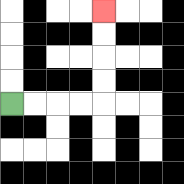{'start': '[0, 4]', 'end': '[4, 0]', 'path_directions': 'R,R,R,R,U,U,U,U', 'path_coordinates': '[[0, 4], [1, 4], [2, 4], [3, 4], [4, 4], [4, 3], [4, 2], [4, 1], [4, 0]]'}